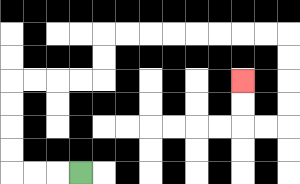{'start': '[3, 7]', 'end': '[10, 3]', 'path_directions': 'L,L,L,U,U,U,U,R,R,R,R,U,U,R,R,R,R,R,R,R,R,D,D,D,D,L,L,U,U', 'path_coordinates': '[[3, 7], [2, 7], [1, 7], [0, 7], [0, 6], [0, 5], [0, 4], [0, 3], [1, 3], [2, 3], [3, 3], [4, 3], [4, 2], [4, 1], [5, 1], [6, 1], [7, 1], [8, 1], [9, 1], [10, 1], [11, 1], [12, 1], [12, 2], [12, 3], [12, 4], [12, 5], [11, 5], [10, 5], [10, 4], [10, 3]]'}